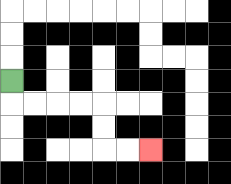{'start': '[0, 3]', 'end': '[6, 6]', 'path_directions': 'D,R,R,R,R,D,D,R,R', 'path_coordinates': '[[0, 3], [0, 4], [1, 4], [2, 4], [3, 4], [4, 4], [4, 5], [4, 6], [5, 6], [6, 6]]'}